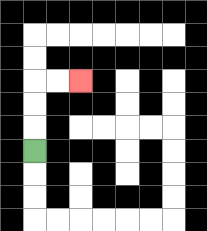{'start': '[1, 6]', 'end': '[3, 3]', 'path_directions': 'U,U,U,R,R', 'path_coordinates': '[[1, 6], [1, 5], [1, 4], [1, 3], [2, 3], [3, 3]]'}